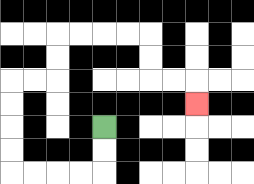{'start': '[4, 5]', 'end': '[8, 4]', 'path_directions': 'D,D,L,L,L,L,U,U,U,U,R,R,U,U,R,R,R,R,D,D,R,R,D', 'path_coordinates': '[[4, 5], [4, 6], [4, 7], [3, 7], [2, 7], [1, 7], [0, 7], [0, 6], [0, 5], [0, 4], [0, 3], [1, 3], [2, 3], [2, 2], [2, 1], [3, 1], [4, 1], [5, 1], [6, 1], [6, 2], [6, 3], [7, 3], [8, 3], [8, 4]]'}